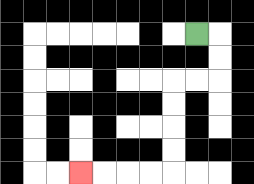{'start': '[8, 1]', 'end': '[3, 7]', 'path_directions': 'R,D,D,L,L,D,D,D,D,L,L,L,L', 'path_coordinates': '[[8, 1], [9, 1], [9, 2], [9, 3], [8, 3], [7, 3], [7, 4], [7, 5], [7, 6], [7, 7], [6, 7], [5, 7], [4, 7], [3, 7]]'}